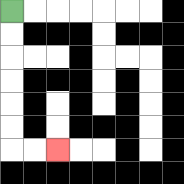{'start': '[0, 0]', 'end': '[2, 6]', 'path_directions': 'D,D,D,D,D,D,R,R', 'path_coordinates': '[[0, 0], [0, 1], [0, 2], [0, 3], [0, 4], [0, 5], [0, 6], [1, 6], [2, 6]]'}